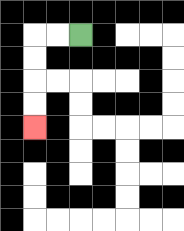{'start': '[3, 1]', 'end': '[1, 5]', 'path_directions': 'L,L,D,D,D,D', 'path_coordinates': '[[3, 1], [2, 1], [1, 1], [1, 2], [1, 3], [1, 4], [1, 5]]'}